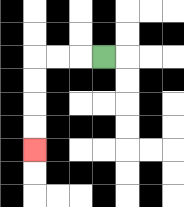{'start': '[4, 2]', 'end': '[1, 6]', 'path_directions': 'L,L,L,D,D,D,D', 'path_coordinates': '[[4, 2], [3, 2], [2, 2], [1, 2], [1, 3], [1, 4], [1, 5], [1, 6]]'}